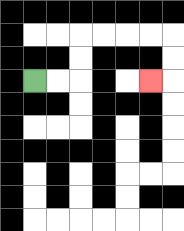{'start': '[1, 3]', 'end': '[6, 3]', 'path_directions': 'R,R,U,U,R,R,R,R,D,D,L', 'path_coordinates': '[[1, 3], [2, 3], [3, 3], [3, 2], [3, 1], [4, 1], [5, 1], [6, 1], [7, 1], [7, 2], [7, 3], [6, 3]]'}